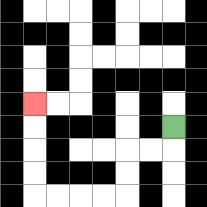{'start': '[7, 5]', 'end': '[1, 4]', 'path_directions': 'D,L,L,D,D,L,L,L,L,U,U,U,U', 'path_coordinates': '[[7, 5], [7, 6], [6, 6], [5, 6], [5, 7], [5, 8], [4, 8], [3, 8], [2, 8], [1, 8], [1, 7], [1, 6], [1, 5], [1, 4]]'}